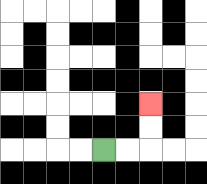{'start': '[4, 6]', 'end': '[6, 4]', 'path_directions': 'R,R,U,U', 'path_coordinates': '[[4, 6], [5, 6], [6, 6], [6, 5], [6, 4]]'}